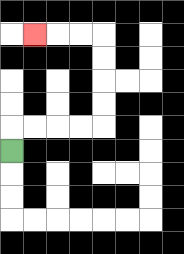{'start': '[0, 6]', 'end': '[1, 1]', 'path_directions': 'U,R,R,R,R,U,U,U,U,L,L,L', 'path_coordinates': '[[0, 6], [0, 5], [1, 5], [2, 5], [3, 5], [4, 5], [4, 4], [4, 3], [4, 2], [4, 1], [3, 1], [2, 1], [1, 1]]'}